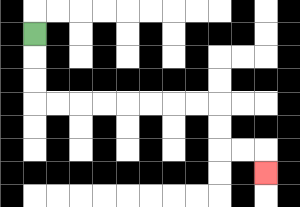{'start': '[1, 1]', 'end': '[11, 7]', 'path_directions': 'D,D,D,R,R,R,R,R,R,R,R,D,D,R,R,D', 'path_coordinates': '[[1, 1], [1, 2], [1, 3], [1, 4], [2, 4], [3, 4], [4, 4], [5, 4], [6, 4], [7, 4], [8, 4], [9, 4], [9, 5], [9, 6], [10, 6], [11, 6], [11, 7]]'}